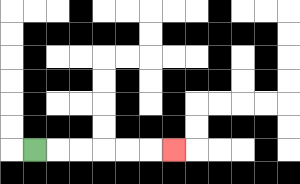{'start': '[1, 6]', 'end': '[7, 6]', 'path_directions': 'R,R,R,R,R,R', 'path_coordinates': '[[1, 6], [2, 6], [3, 6], [4, 6], [5, 6], [6, 6], [7, 6]]'}